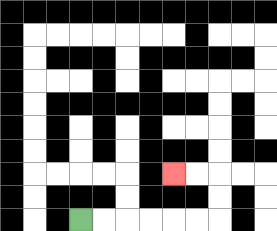{'start': '[3, 9]', 'end': '[7, 7]', 'path_directions': 'R,R,R,R,R,R,U,U,L,L', 'path_coordinates': '[[3, 9], [4, 9], [5, 9], [6, 9], [7, 9], [8, 9], [9, 9], [9, 8], [9, 7], [8, 7], [7, 7]]'}